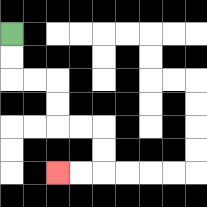{'start': '[0, 1]', 'end': '[2, 7]', 'path_directions': 'D,D,R,R,D,D,R,R,D,D,L,L', 'path_coordinates': '[[0, 1], [0, 2], [0, 3], [1, 3], [2, 3], [2, 4], [2, 5], [3, 5], [4, 5], [4, 6], [4, 7], [3, 7], [2, 7]]'}